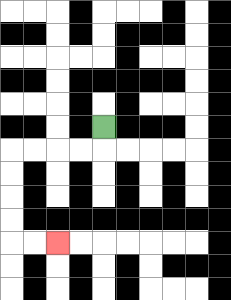{'start': '[4, 5]', 'end': '[2, 10]', 'path_directions': 'D,L,L,L,L,D,D,D,D,R,R', 'path_coordinates': '[[4, 5], [4, 6], [3, 6], [2, 6], [1, 6], [0, 6], [0, 7], [0, 8], [0, 9], [0, 10], [1, 10], [2, 10]]'}